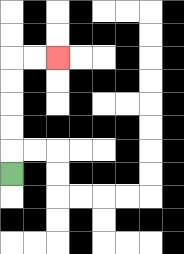{'start': '[0, 7]', 'end': '[2, 2]', 'path_directions': 'U,U,U,U,U,R,R', 'path_coordinates': '[[0, 7], [0, 6], [0, 5], [0, 4], [0, 3], [0, 2], [1, 2], [2, 2]]'}